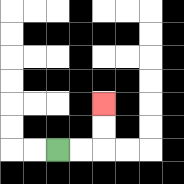{'start': '[2, 6]', 'end': '[4, 4]', 'path_directions': 'R,R,U,U', 'path_coordinates': '[[2, 6], [3, 6], [4, 6], [4, 5], [4, 4]]'}